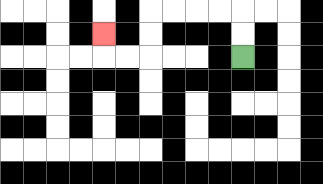{'start': '[10, 2]', 'end': '[4, 1]', 'path_directions': 'U,U,L,L,L,L,D,D,L,L,U', 'path_coordinates': '[[10, 2], [10, 1], [10, 0], [9, 0], [8, 0], [7, 0], [6, 0], [6, 1], [6, 2], [5, 2], [4, 2], [4, 1]]'}